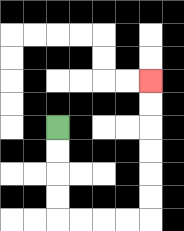{'start': '[2, 5]', 'end': '[6, 3]', 'path_directions': 'D,D,D,D,R,R,R,R,U,U,U,U,U,U', 'path_coordinates': '[[2, 5], [2, 6], [2, 7], [2, 8], [2, 9], [3, 9], [4, 9], [5, 9], [6, 9], [6, 8], [6, 7], [6, 6], [6, 5], [6, 4], [6, 3]]'}